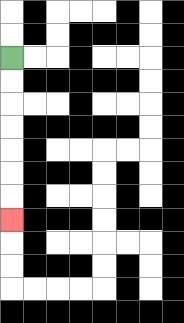{'start': '[0, 2]', 'end': '[0, 9]', 'path_directions': 'D,D,D,D,D,D,D', 'path_coordinates': '[[0, 2], [0, 3], [0, 4], [0, 5], [0, 6], [0, 7], [0, 8], [0, 9]]'}